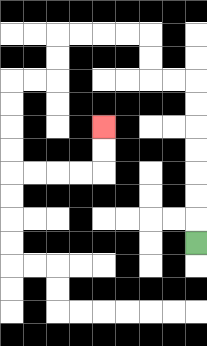{'start': '[8, 10]', 'end': '[4, 5]', 'path_directions': 'U,U,U,U,U,U,U,L,L,U,U,L,L,L,L,D,D,L,L,D,D,D,D,R,R,R,R,U,U', 'path_coordinates': '[[8, 10], [8, 9], [8, 8], [8, 7], [8, 6], [8, 5], [8, 4], [8, 3], [7, 3], [6, 3], [6, 2], [6, 1], [5, 1], [4, 1], [3, 1], [2, 1], [2, 2], [2, 3], [1, 3], [0, 3], [0, 4], [0, 5], [0, 6], [0, 7], [1, 7], [2, 7], [3, 7], [4, 7], [4, 6], [4, 5]]'}